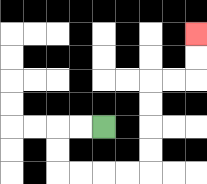{'start': '[4, 5]', 'end': '[8, 1]', 'path_directions': 'L,L,D,D,R,R,R,R,U,U,U,U,R,R,U,U', 'path_coordinates': '[[4, 5], [3, 5], [2, 5], [2, 6], [2, 7], [3, 7], [4, 7], [5, 7], [6, 7], [6, 6], [6, 5], [6, 4], [6, 3], [7, 3], [8, 3], [8, 2], [8, 1]]'}